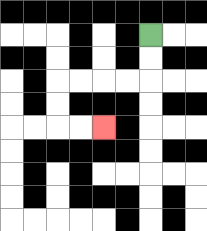{'start': '[6, 1]', 'end': '[4, 5]', 'path_directions': 'D,D,L,L,L,L,D,D,R,R', 'path_coordinates': '[[6, 1], [6, 2], [6, 3], [5, 3], [4, 3], [3, 3], [2, 3], [2, 4], [2, 5], [3, 5], [4, 5]]'}